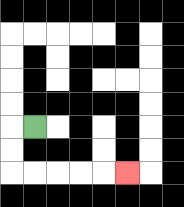{'start': '[1, 5]', 'end': '[5, 7]', 'path_directions': 'L,D,D,R,R,R,R,R', 'path_coordinates': '[[1, 5], [0, 5], [0, 6], [0, 7], [1, 7], [2, 7], [3, 7], [4, 7], [5, 7]]'}